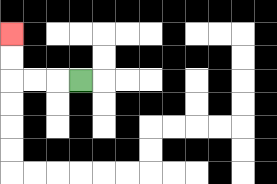{'start': '[3, 3]', 'end': '[0, 1]', 'path_directions': 'L,L,L,U,U', 'path_coordinates': '[[3, 3], [2, 3], [1, 3], [0, 3], [0, 2], [0, 1]]'}